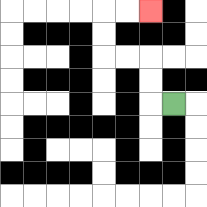{'start': '[7, 4]', 'end': '[6, 0]', 'path_directions': 'L,U,U,L,L,U,U,R,R', 'path_coordinates': '[[7, 4], [6, 4], [6, 3], [6, 2], [5, 2], [4, 2], [4, 1], [4, 0], [5, 0], [6, 0]]'}